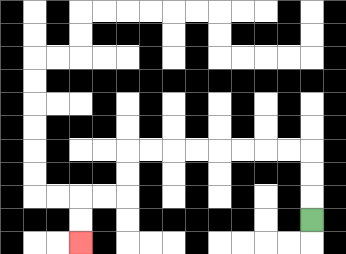{'start': '[13, 9]', 'end': '[3, 10]', 'path_directions': 'U,U,U,L,L,L,L,L,L,L,L,D,D,L,L,D,D', 'path_coordinates': '[[13, 9], [13, 8], [13, 7], [13, 6], [12, 6], [11, 6], [10, 6], [9, 6], [8, 6], [7, 6], [6, 6], [5, 6], [5, 7], [5, 8], [4, 8], [3, 8], [3, 9], [3, 10]]'}